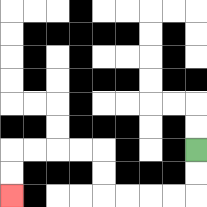{'start': '[8, 6]', 'end': '[0, 8]', 'path_directions': 'D,D,L,L,L,L,U,U,L,L,L,L,D,D', 'path_coordinates': '[[8, 6], [8, 7], [8, 8], [7, 8], [6, 8], [5, 8], [4, 8], [4, 7], [4, 6], [3, 6], [2, 6], [1, 6], [0, 6], [0, 7], [0, 8]]'}